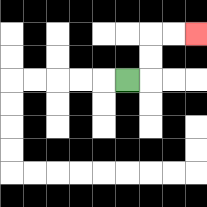{'start': '[5, 3]', 'end': '[8, 1]', 'path_directions': 'R,U,U,R,R', 'path_coordinates': '[[5, 3], [6, 3], [6, 2], [6, 1], [7, 1], [8, 1]]'}